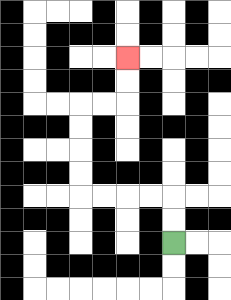{'start': '[7, 10]', 'end': '[5, 2]', 'path_directions': 'U,U,L,L,L,L,U,U,U,U,R,R,U,U', 'path_coordinates': '[[7, 10], [7, 9], [7, 8], [6, 8], [5, 8], [4, 8], [3, 8], [3, 7], [3, 6], [3, 5], [3, 4], [4, 4], [5, 4], [5, 3], [5, 2]]'}